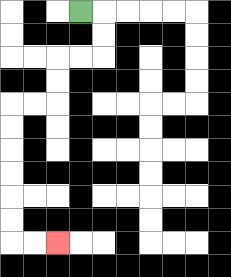{'start': '[3, 0]', 'end': '[2, 10]', 'path_directions': 'R,D,D,L,L,D,D,L,L,D,D,D,D,D,D,R,R', 'path_coordinates': '[[3, 0], [4, 0], [4, 1], [4, 2], [3, 2], [2, 2], [2, 3], [2, 4], [1, 4], [0, 4], [0, 5], [0, 6], [0, 7], [0, 8], [0, 9], [0, 10], [1, 10], [2, 10]]'}